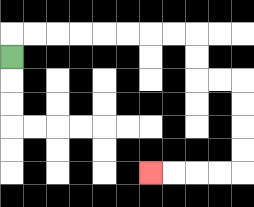{'start': '[0, 2]', 'end': '[6, 7]', 'path_directions': 'U,R,R,R,R,R,R,R,R,D,D,R,R,D,D,D,D,L,L,L,L', 'path_coordinates': '[[0, 2], [0, 1], [1, 1], [2, 1], [3, 1], [4, 1], [5, 1], [6, 1], [7, 1], [8, 1], [8, 2], [8, 3], [9, 3], [10, 3], [10, 4], [10, 5], [10, 6], [10, 7], [9, 7], [8, 7], [7, 7], [6, 7]]'}